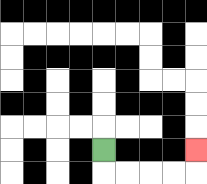{'start': '[4, 6]', 'end': '[8, 6]', 'path_directions': 'D,R,R,R,R,U', 'path_coordinates': '[[4, 6], [4, 7], [5, 7], [6, 7], [7, 7], [8, 7], [8, 6]]'}